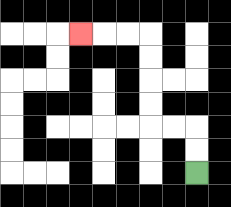{'start': '[8, 7]', 'end': '[3, 1]', 'path_directions': 'U,U,L,L,U,U,U,U,L,L,L', 'path_coordinates': '[[8, 7], [8, 6], [8, 5], [7, 5], [6, 5], [6, 4], [6, 3], [6, 2], [6, 1], [5, 1], [4, 1], [3, 1]]'}